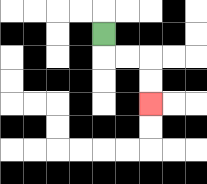{'start': '[4, 1]', 'end': '[6, 4]', 'path_directions': 'D,R,R,D,D', 'path_coordinates': '[[4, 1], [4, 2], [5, 2], [6, 2], [6, 3], [6, 4]]'}